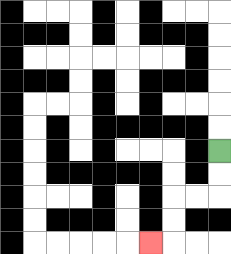{'start': '[9, 6]', 'end': '[6, 10]', 'path_directions': 'D,D,L,L,D,D,L', 'path_coordinates': '[[9, 6], [9, 7], [9, 8], [8, 8], [7, 8], [7, 9], [7, 10], [6, 10]]'}